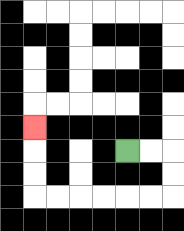{'start': '[5, 6]', 'end': '[1, 5]', 'path_directions': 'R,R,D,D,L,L,L,L,L,L,U,U,U', 'path_coordinates': '[[5, 6], [6, 6], [7, 6], [7, 7], [7, 8], [6, 8], [5, 8], [4, 8], [3, 8], [2, 8], [1, 8], [1, 7], [1, 6], [1, 5]]'}